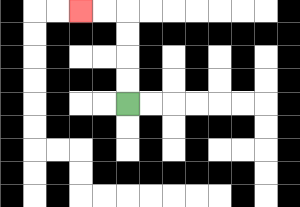{'start': '[5, 4]', 'end': '[3, 0]', 'path_directions': 'U,U,U,U,L,L', 'path_coordinates': '[[5, 4], [5, 3], [5, 2], [5, 1], [5, 0], [4, 0], [3, 0]]'}